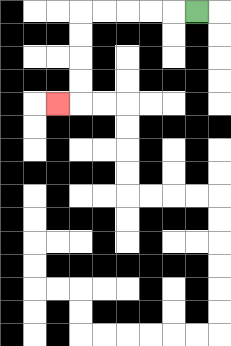{'start': '[8, 0]', 'end': '[2, 4]', 'path_directions': 'L,L,L,L,L,D,D,D,D,L', 'path_coordinates': '[[8, 0], [7, 0], [6, 0], [5, 0], [4, 0], [3, 0], [3, 1], [3, 2], [3, 3], [3, 4], [2, 4]]'}